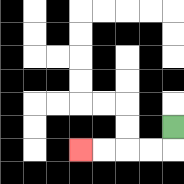{'start': '[7, 5]', 'end': '[3, 6]', 'path_directions': 'D,L,L,L,L', 'path_coordinates': '[[7, 5], [7, 6], [6, 6], [5, 6], [4, 6], [3, 6]]'}